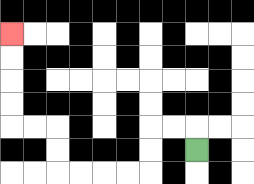{'start': '[8, 6]', 'end': '[0, 1]', 'path_directions': 'U,L,L,D,D,L,L,L,L,U,U,L,L,U,U,U,U', 'path_coordinates': '[[8, 6], [8, 5], [7, 5], [6, 5], [6, 6], [6, 7], [5, 7], [4, 7], [3, 7], [2, 7], [2, 6], [2, 5], [1, 5], [0, 5], [0, 4], [0, 3], [0, 2], [0, 1]]'}